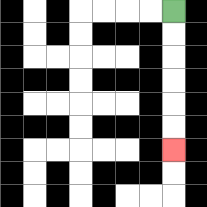{'start': '[7, 0]', 'end': '[7, 6]', 'path_directions': 'D,D,D,D,D,D', 'path_coordinates': '[[7, 0], [7, 1], [7, 2], [7, 3], [7, 4], [7, 5], [7, 6]]'}